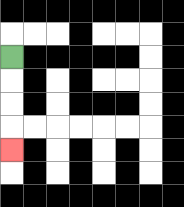{'start': '[0, 2]', 'end': '[0, 6]', 'path_directions': 'D,D,D,D', 'path_coordinates': '[[0, 2], [0, 3], [0, 4], [0, 5], [0, 6]]'}